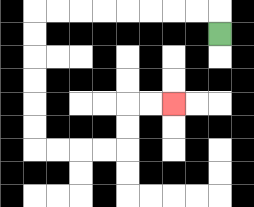{'start': '[9, 1]', 'end': '[7, 4]', 'path_directions': 'U,L,L,L,L,L,L,L,L,D,D,D,D,D,D,R,R,R,R,U,U,R,R', 'path_coordinates': '[[9, 1], [9, 0], [8, 0], [7, 0], [6, 0], [5, 0], [4, 0], [3, 0], [2, 0], [1, 0], [1, 1], [1, 2], [1, 3], [1, 4], [1, 5], [1, 6], [2, 6], [3, 6], [4, 6], [5, 6], [5, 5], [5, 4], [6, 4], [7, 4]]'}